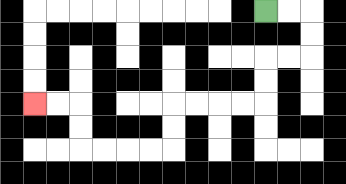{'start': '[11, 0]', 'end': '[1, 4]', 'path_directions': 'R,R,D,D,L,L,D,D,L,L,L,L,D,D,L,L,L,L,U,U,L,L', 'path_coordinates': '[[11, 0], [12, 0], [13, 0], [13, 1], [13, 2], [12, 2], [11, 2], [11, 3], [11, 4], [10, 4], [9, 4], [8, 4], [7, 4], [7, 5], [7, 6], [6, 6], [5, 6], [4, 6], [3, 6], [3, 5], [3, 4], [2, 4], [1, 4]]'}